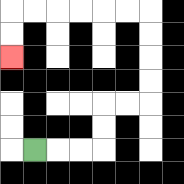{'start': '[1, 6]', 'end': '[0, 2]', 'path_directions': 'R,R,R,U,U,R,R,U,U,U,U,L,L,L,L,L,L,D,D', 'path_coordinates': '[[1, 6], [2, 6], [3, 6], [4, 6], [4, 5], [4, 4], [5, 4], [6, 4], [6, 3], [6, 2], [6, 1], [6, 0], [5, 0], [4, 0], [3, 0], [2, 0], [1, 0], [0, 0], [0, 1], [0, 2]]'}